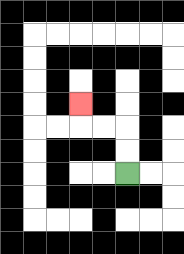{'start': '[5, 7]', 'end': '[3, 4]', 'path_directions': 'U,U,L,L,U', 'path_coordinates': '[[5, 7], [5, 6], [5, 5], [4, 5], [3, 5], [3, 4]]'}